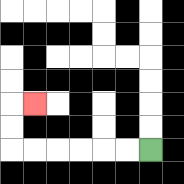{'start': '[6, 6]', 'end': '[1, 4]', 'path_directions': 'L,L,L,L,L,L,U,U,R', 'path_coordinates': '[[6, 6], [5, 6], [4, 6], [3, 6], [2, 6], [1, 6], [0, 6], [0, 5], [0, 4], [1, 4]]'}